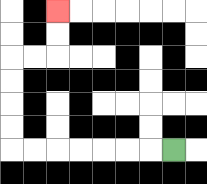{'start': '[7, 6]', 'end': '[2, 0]', 'path_directions': 'L,L,L,L,L,L,L,U,U,U,U,R,R,U,U', 'path_coordinates': '[[7, 6], [6, 6], [5, 6], [4, 6], [3, 6], [2, 6], [1, 6], [0, 6], [0, 5], [0, 4], [0, 3], [0, 2], [1, 2], [2, 2], [2, 1], [2, 0]]'}